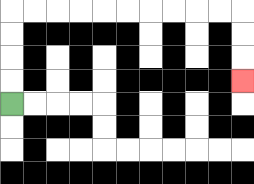{'start': '[0, 4]', 'end': '[10, 3]', 'path_directions': 'U,U,U,U,R,R,R,R,R,R,R,R,R,R,D,D,D', 'path_coordinates': '[[0, 4], [0, 3], [0, 2], [0, 1], [0, 0], [1, 0], [2, 0], [3, 0], [4, 0], [5, 0], [6, 0], [7, 0], [8, 0], [9, 0], [10, 0], [10, 1], [10, 2], [10, 3]]'}